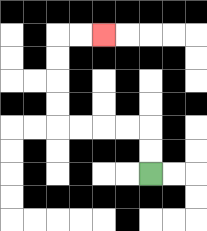{'start': '[6, 7]', 'end': '[4, 1]', 'path_directions': 'U,U,L,L,L,L,U,U,U,U,R,R', 'path_coordinates': '[[6, 7], [6, 6], [6, 5], [5, 5], [4, 5], [3, 5], [2, 5], [2, 4], [2, 3], [2, 2], [2, 1], [3, 1], [4, 1]]'}